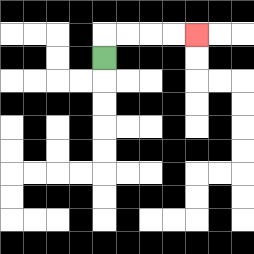{'start': '[4, 2]', 'end': '[8, 1]', 'path_directions': 'U,R,R,R,R', 'path_coordinates': '[[4, 2], [4, 1], [5, 1], [6, 1], [7, 1], [8, 1]]'}